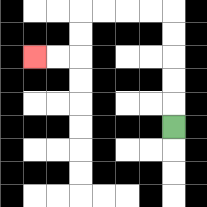{'start': '[7, 5]', 'end': '[1, 2]', 'path_directions': 'U,U,U,U,U,L,L,L,L,D,D,L,L', 'path_coordinates': '[[7, 5], [7, 4], [7, 3], [7, 2], [7, 1], [7, 0], [6, 0], [5, 0], [4, 0], [3, 0], [3, 1], [3, 2], [2, 2], [1, 2]]'}